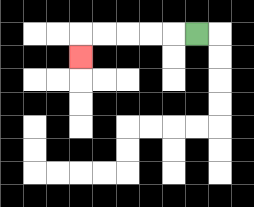{'start': '[8, 1]', 'end': '[3, 2]', 'path_directions': 'L,L,L,L,L,D', 'path_coordinates': '[[8, 1], [7, 1], [6, 1], [5, 1], [4, 1], [3, 1], [3, 2]]'}